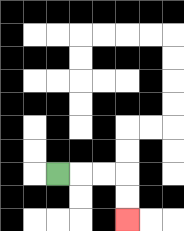{'start': '[2, 7]', 'end': '[5, 9]', 'path_directions': 'R,R,R,D,D', 'path_coordinates': '[[2, 7], [3, 7], [4, 7], [5, 7], [5, 8], [5, 9]]'}